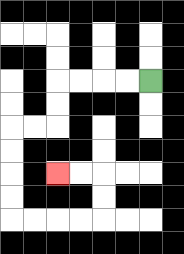{'start': '[6, 3]', 'end': '[2, 7]', 'path_directions': 'L,L,L,L,D,D,L,L,D,D,D,D,R,R,R,R,U,U,L,L', 'path_coordinates': '[[6, 3], [5, 3], [4, 3], [3, 3], [2, 3], [2, 4], [2, 5], [1, 5], [0, 5], [0, 6], [0, 7], [0, 8], [0, 9], [1, 9], [2, 9], [3, 9], [4, 9], [4, 8], [4, 7], [3, 7], [2, 7]]'}